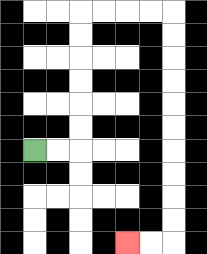{'start': '[1, 6]', 'end': '[5, 10]', 'path_directions': 'R,R,U,U,U,U,U,U,R,R,R,R,D,D,D,D,D,D,D,D,D,D,L,L', 'path_coordinates': '[[1, 6], [2, 6], [3, 6], [3, 5], [3, 4], [3, 3], [3, 2], [3, 1], [3, 0], [4, 0], [5, 0], [6, 0], [7, 0], [7, 1], [7, 2], [7, 3], [7, 4], [7, 5], [7, 6], [7, 7], [7, 8], [7, 9], [7, 10], [6, 10], [5, 10]]'}